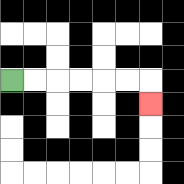{'start': '[0, 3]', 'end': '[6, 4]', 'path_directions': 'R,R,R,R,R,R,D', 'path_coordinates': '[[0, 3], [1, 3], [2, 3], [3, 3], [4, 3], [5, 3], [6, 3], [6, 4]]'}